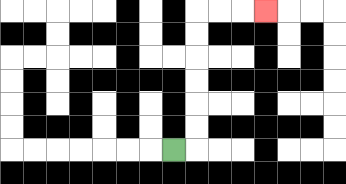{'start': '[7, 6]', 'end': '[11, 0]', 'path_directions': 'R,U,U,U,U,U,U,R,R,R', 'path_coordinates': '[[7, 6], [8, 6], [8, 5], [8, 4], [8, 3], [8, 2], [8, 1], [8, 0], [9, 0], [10, 0], [11, 0]]'}